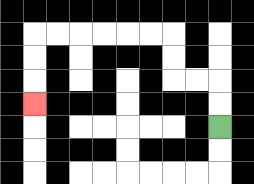{'start': '[9, 5]', 'end': '[1, 4]', 'path_directions': 'U,U,L,L,U,U,L,L,L,L,L,L,D,D,D', 'path_coordinates': '[[9, 5], [9, 4], [9, 3], [8, 3], [7, 3], [7, 2], [7, 1], [6, 1], [5, 1], [4, 1], [3, 1], [2, 1], [1, 1], [1, 2], [1, 3], [1, 4]]'}